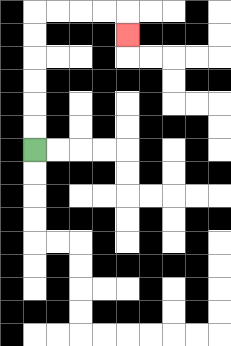{'start': '[1, 6]', 'end': '[5, 1]', 'path_directions': 'U,U,U,U,U,U,R,R,R,R,D', 'path_coordinates': '[[1, 6], [1, 5], [1, 4], [1, 3], [1, 2], [1, 1], [1, 0], [2, 0], [3, 0], [4, 0], [5, 0], [5, 1]]'}